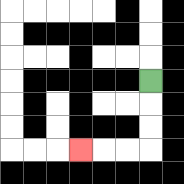{'start': '[6, 3]', 'end': '[3, 6]', 'path_directions': 'D,D,D,L,L,L', 'path_coordinates': '[[6, 3], [6, 4], [6, 5], [6, 6], [5, 6], [4, 6], [3, 6]]'}